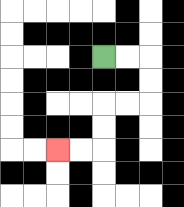{'start': '[4, 2]', 'end': '[2, 6]', 'path_directions': 'R,R,D,D,L,L,D,D,L,L', 'path_coordinates': '[[4, 2], [5, 2], [6, 2], [6, 3], [6, 4], [5, 4], [4, 4], [4, 5], [4, 6], [3, 6], [2, 6]]'}